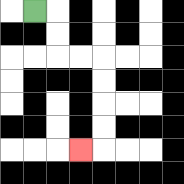{'start': '[1, 0]', 'end': '[3, 6]', 'path_directions': 'R,D,D,R,R,D,D,D,D,L', 'path_coordinates': '[[1, 0], [2, 0], [2, 1], [2, 2], [3, 2], [4, 2], [4, 3], [4, 4], [4, 5], [4, 6], [3, 6]]'}